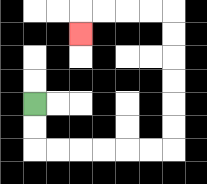{'start': '[1, 4]', 'end': '[3, 1]', 'path_directions': 'D,D,R,R,R,R,R,R,U,U,U,U,U,U,L,L,L,L,D', 'path_coordinates': '[[1, 4], [1, 5], [1, 6], [2, 6], [3, 6], [4, 6], [5, 6], [6, 6], [7, 6], [7, 5], [7, 4], [7, 3], [7, 2], [7, 1], [7, 0], [6, 0], [5, 0], [4, 0], [3, 0], [3, 1]]'}